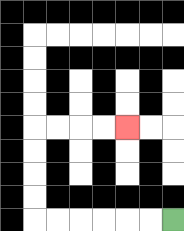{'start': '[7, 9]', 'end': '[5, 5]', 'path_directions': 'L,L,L,L,L,L,U,U,U,U,R,R,R,R', 'path_coordinates': '[[7, 9], [6, 9], [5, 9], [4, 9], [3, 9], [2, 9], [1, 9], [1, 8], [1, 7], [1, 6], [1, 5], [2, 5], [3, 5], [4, 5], [5, 5]]'}